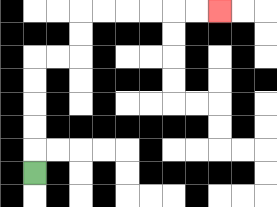{'start': '[1, 7]', 'end': '[9, 0]', 'path_directions': 'U,U,U,U,U,R,R,U,U,R,R,R,R,R,R', 'path_coordinates': '[[1, 7], [1, 6], [1, 5], [1, 4], [1, 3], [1, 2], [2, 2], [3, 2], [3, 1], [3, 0], [4, 0], [5, 0], [6, 0], [7, 0], [8, 0], [9, 0]]'}